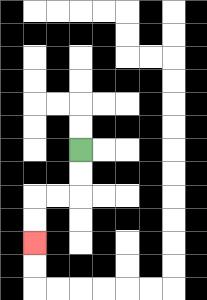{'start': '[3, 6]', 'end': '[1, 10]', 'path_directions': 'D,D,L,L,D,D', 'path_coordinates': '[[3, 6], [3, 7], [3, 8], [2, 8], [1, 8], [1, 9], [1, 10]]'}